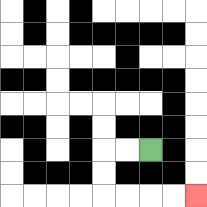{'start': '[6, 6]', 'end': '[8, 8]', 'path_directions': 'L,L,D,D,R,R,R,R', 'path_coordinates': '[[6, 6], [5, 6], [4, 6], [4, 7], [4, 8], [5, 8], [6, 8], [7, 8], [8, 8]]'}